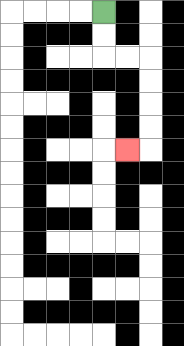{'start': '[4, 0]', 'end': '[5, 6]', 'path_directions': 'D,D,R,R,D,D,D,D,L', 'path_coordinates': '[[4, 0], [4, 1], [4, 2], [5, 2], [6, 2], [6, 3], [6, 4], [6, 5], [6, 6], [5, 6]]'}